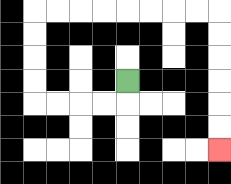{'start': '[5, 3]', 'end': '[9, 6]', 'path_directions': 'D,L,L,L,L,U,U,U,U,R,R,R,R,R,R,R,R,D,D,D,D,D,D', 'path_coordinates': '[[5, 3], [5, 4], [4, 4], [3, 4], [2, 4], [1, 4], [1, 3], [1, 2], [1, 1], [1, 0], [2, 0], [3, 0], [4, 0], [5, 0], [6, 0], [7, 0], [8, 0], [9, 0], [9, 1], [9, 2], [9, 3], [9, 4], [9, 5], [9, 6]]'}